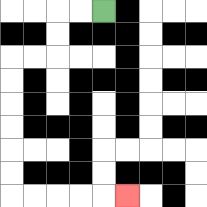{'start': '[4, 0]', 'end': '[5, 8]', 'path_directions': 'L,L,D,D,L,L,D,D,D,D,D,D,R,R,R,R,R', 'path_coordinates': '[[4, 0], [3, 0], [2, 0], [2, 1], [2, 2], [1, 2], [0, 2], [0, 3], [0, 4], [0, 5], [0, 6], [0, 7], [0, 8], [1, 8], [2, 8], [3, 8], [4, 8], [5, 8]]'}